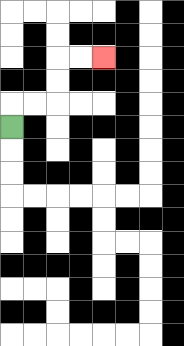{'start': '[0, 5]', 'end': '[4, 2]', 'path_directions': 'U,R,R,U,U,R,R', 'path_coordinates': '[[0, 5], [0, 4], [1, 4], [2, 4], [2, 3], [2, 2], [3, 2], [4, 2]]'}